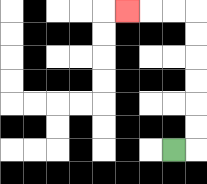{'start': '[7, 6]', 'end': '[5, 0]', 'path_directions': 'R,U,U,U,U,U,U,L,L,L', 'path_coordinates': '[[7, 6], [8, 6], [8, 5], [8, 4], [8, 3], [8, 2], [8, 1], [8, 0], [7, 0], [6, 0], [5, 0]]'}